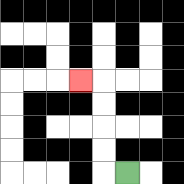{'start': '[5, 7]', 'end': '[3, 3]', 'path_directions': 'L,U,U,U,U,L', 'path_coordinates': '[[5, 7], [4, 7], [4, 6], [4, 5], [4, 4], [4, 3], [3, 3]]'}